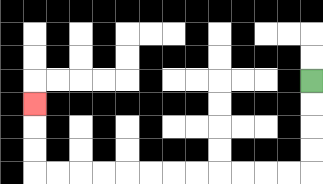{'start': '[13, 3]', 'end': '[1, 4]', 'path_directions': 'D,D,D,D,L,L,L,L,L,L,L,L,L,L,L,L,U,U,U', 'path_coordinates': '[[13, 3], [13, 4], [13, 5], [13, 6], [13, 7], [12, 7], [11, 7], [10, 7], [9, 7], [8, 7], [7, 7], [6, 7], [5, 7], [4, 7], [3, 7], [2, 7], [1, 7], [1, 6], [1, 5], [1, 4]]'}